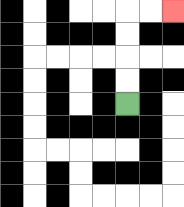{'start': '[5, 4]', 'end': '[7, 0]', 'path_directions': 'U,U,U,U,R,R', 'path_coordinates': '[[5, 4], [5, 3], [5, 2], [5, 1], [5, 0], [6, 0], [7, 0]]'}